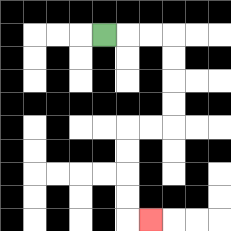{'start': '[4, 1]', 'end': '[6, 9]', 'path_directions': 'R,R,R,D,D,D,D,L,L,D,D,D,D,R', 'path_coordinates': '[[4, 1], [5, 1], [6, 1], [7, 1], [7, 2], [7, 3], [7, 4], [7, 5], [6, 5], [5, 5], [5, 6], [5, 7], [5, 8], [5, 9], [6, 9]]'}